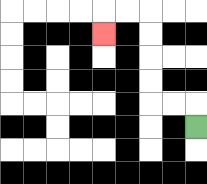{'start': '[8, 5]', 'end': '[4, 1]', 'path_directions': 'U,L,L,U,U,U,U,L,L,D', 'path_coordinates': '[[8, 5], [8, 4], [7, 4], [6, 4], [6, 3], [6, 2], [6, 1], [6, 0], [5, 0], [4, 0], [4, 1]]'}